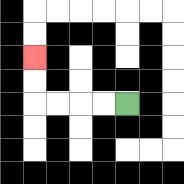{'start': '[5, 4]', 'end': '[1, 2]', 'path_directions': 'L,L,L,L,U,U', 'path_coordinates': '[[5, 4], [4, 4], [3, 4], [2, 4], [1, 4], [1, 3], [1, 2]]'}